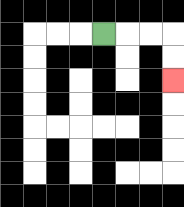{'start': '[4, 1]', 'end': '[7, 3]', 'path_directions': 'R,R,R,D,D', 'path_coordinates': '[[4, 1], [5, 1], [6, 1], [7, 1], [7, 2], [7, 3]]'}